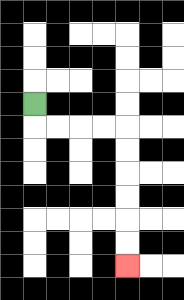{'start': '[1, 4]', 'end': '[5, 11]', 'path_directions': 'D,R,R,R,R,D,D,D,D,D,D', 'path_coordinates': '[[1, 4], [1, 5], [2, 5], [3, 5], [4, 5], [5, 5], [5, 6], [5, 7], [5, 8], [5, 9], [5, 10], [5, 11]]'}